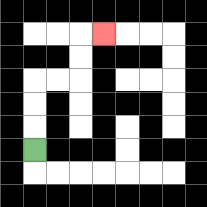{'start': '[1, 6]', 'end': '[4, 1]', 'path_directions': 'U,U,U,R,R,U,U,R', 'path_coordinates': '[[1, 6], [1, 5], [1, 4], [1, 3], [2, 3], [3, 3], [3, 2], [3, 1], [4, 1]]'}